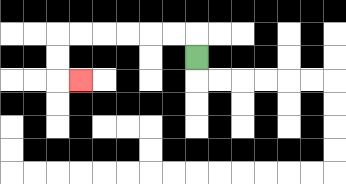{'start': '[8, 2]', 'end': '[3, 3]', 'path_directions': 'U,L,L,L,L,L,L,D,D,R', 'path_coordinates': '[[8, 2], [8, 1], [7, 1], [6, 1], [5, 1], [4, 1], [3, 1], [2, 1], [2, 2], [2, 3], [3, 3]]'}